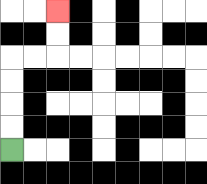{'start': '[0, 6]', 'end': '[2, 0]', 'path_directions': 'U,U,U,U,R,R,U,U', 'path_coordinates': '[[0, 6], [0, 5], [0, 4], [0, 3], [0, 2], [1, 2], [2, 2], [2, 1], [2, 0]]'}